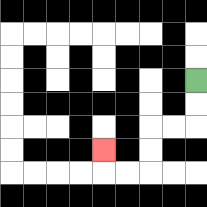{'start': '[8, 3]', 'end': '[4, 6]', 'path_directions': 'D,D,L,L,D,D,L,L,U', 'path_coordinates': '[[8, 3], [8, 4], [8, 5], [7, 5], [6, 5], [6, 6], [6, 7], [5, 7], [4, 7], [4, 6]]'}